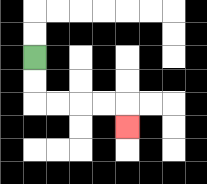{'start': '[1, 2]', 'end': '[5, 5]', 'path_directions': 'D,D,R,R,R,R,D', 'path_coordinates': '[[1, 2], [1, 3], [1, 4], [2, 4], [3, 4], [4, 4], [5, 4], [5, 5]]'}